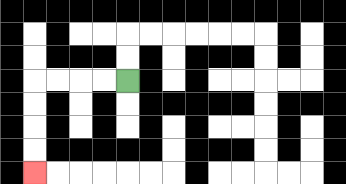{'start': '[5, 3]', 'end': '[1, 7]', 'path_directions': 'L,L,L,L,D,D,D,D', 'path_coordinates': '[[5, 3], [4, 3], [3, 3], [2, 3], [1, 3], [1, 4], [1, 5], [1, 6], [1, 7]]'}